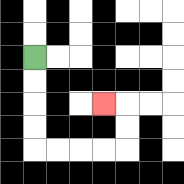{'start': '[1, 2]', 'end': '[4, 4]', 'path_directions': 'D,D,D,D,R,R,R,R,U,U,L', 'path_coordinates': '[[1, 2], [1, 3], [1, 4], [1, 5], [1, 6], [2, 6], [3, 6], [4, 6], [5, 6], [5, 5], [5, 4], [4, 4]]'}